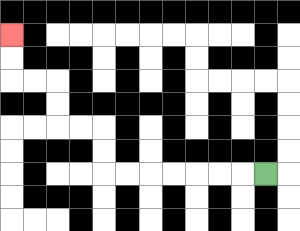{'start': '[11, 7]', 'end': '[0, 1]', 'path_directions': 'L,L,L,L,L,L,L,U,U,L,L,U,U,L,L,U,U', 'path_coordinates': '[[11, 7], [10, 7], [9, 7], [8, 7], [7, 7], [6, 7], [5, 7], [4, 7], [4, 6], [4, 5], [3, 5], [2, 5], [2, 4], [2, 3], [1, 3], [0, 3], [0, 2], [0, 1]]'}